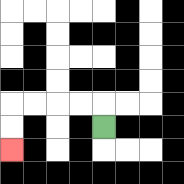{'start': '[4, 5]', 'end': '[0, 6]', 'path_directions': 'U,L,L,L,L,D,D', 'path_coordinates': '[[4, 5], [4, 4], [3, 4], [2, 4], [1, 4], [0, 4], [0, 5], [0, 6]]'}